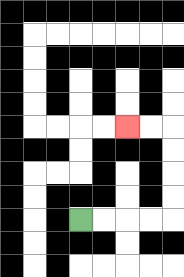{'start': '[3, 9]', 'end': '[5, 5]', 'path_directions': 'R,R,R,R,U,U,U,U,L,L', 'path_coordinates': '[[3, 9], [4, 9], [5, 9], [6, 9], [7, 9], [7, 8], [7, 7], [7, 6], [7, 5], [6, 5], [5, 5]]'}